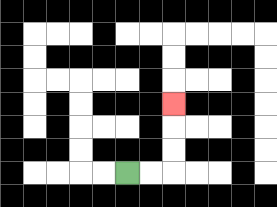{'start': '[5, 7]', 'end': '[7, 4]', 'path_directions': 'R,R,U,U,U', 'path_coordinates': '[[5, 7], [6, 7], [7, 7], [7, 6], [7, 5], [7, 4]]'}